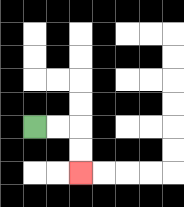{'start': '[1, 5]', 'end': '[3, 7]', 'path_directions': 'R,R,D,D', 'path_coordinates': '[[1, 5], [2, 5], [3, 5], [3, 6], [3, 7]]'}